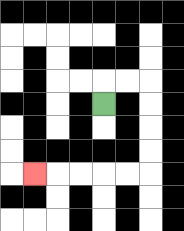{'start': '[4, 4]', 'end': '[1, 7]', 'path_directions': 'U,R,R,D,D,D,D,L,L,L,L,L', 'path_coordinates': '[[4, 4], [4, 3], [5, 3], [6, 3], [6, 4], [6, 5], [6, 6], [6, 7], [5, 7], [4, 7], [3, 7], [2, 7], [1, 7]]'}